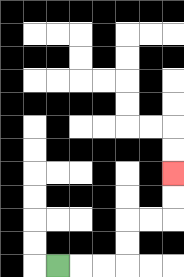{'start': '[2, 11]', 'end': '[7, 7]', 'path_directions': 'R,R,R,U,U,R,R,U,U', 'path_coordinates': '[[2, 11], [3, 11], [4, 11], [5, 11], [5, 10], [5, 9], [6, 9], [7, 9], [7, 8], [7, 7]]'}